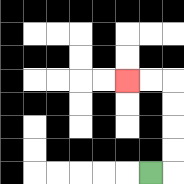{'start': '[6, 7]', 'end': '[5, 3]', 'path_directions': 'R,U,U,U,U,L,L', 'path_coordinates': '[[6, 7], [7, 7], [7, 6], [7, 5], [7, 4], [7, 3], [6, 3], [5, 3]]'}